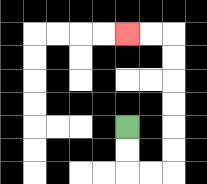{'start': '[5, 5]', 'end': '[5, 1]', 'path_directions': 'D,D,R,R,U,U,U,U,U,U,L,L', 'path_coordinates': '[[5, 5], [5, 6], [5, 7], [6, 7], [7, 7], [7, 6], [7, 5], [7, 4], [7, 3], [7, 2], [7, 1], [6, 1], [5, 1]]'}